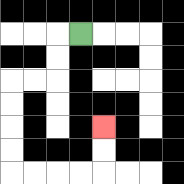{'start': '[3, 1]', 'end': '[4, 5]', 'path_directions': 'L,D,D,L,L,D,D,D,D,R,R,R,R,U,U', 'path_coordinates': '[[3, 1], [2, 1], [2, 2], [2, 3], [1, 3], [0, 3], [0, 4], [0, 5], [0, 6], [0, 7], [1, 7], [2, 7], [3, 7], [4, 7], [4, 6], [4, 5]]'}